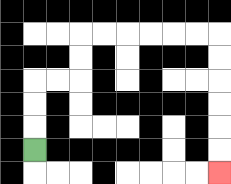{'start': '[1, 6]', 'end': '[9, 7]', 'path_directions': 'U,U,U,R,R,U,U,R,R,R,R,R,R,D,D,D,D,D,D', 'path_coordinates': '[[1, 6], [1, 5], [1, 4], [1, 3], [2, 3], [3, 3], [3, 2], [3, 1], [4, 1], [5, 1], [6, 1], [7, 1], [8, 1], [9, 1], [9, 2], [9, 3], [9, 4], [9, 5], [9, 6], [9, 7]]'}